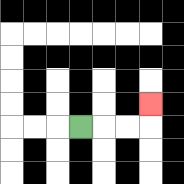{'start': '[3, 5]', 'end': '[6, 4]', 'path_directions': 'R,R,R,U', 'path_coordinates': '[[3, 5], [4, 5], [5, 5], [6, 5], [6, 4]]'}